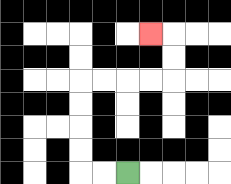{'start': '[5, 7]', 'end': '[6, 1]', 'path_directions': 'L,L,U,U,U,U,R,R,R,R,U,U,L', 'path_coordinates': '[[5, 7], [4, 7], [3, 7], [3, 6], [3, 5], [3, 4], [3, 3], [4, 3], [5, 3], [6, 3], [7, 3], [7, 2], [7, 1], [6, 1]]'}